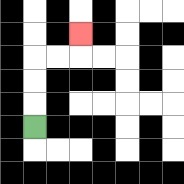{'start': '[1, 5]', 'end': '[3, 1]', 'path_directions': 'U,U,U,R,R,U', 'path_coordinates': '[[1, 5], [1, 4], [1, 3], [1, 2], [2, 2], [3, 2], [3, 1]]'}